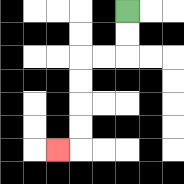{'start': '[5, 0]', 'end': '[2, 6]', 'path_directions': 'D,D,L,L,D,D,D,D,L', 'path_coordinates': '[[5, 0], [5, 1], [5, 2], [4, 2], [3, 2], [3, 3], [3, 4], [3, 5], [3, 6], [2, 6]]'}